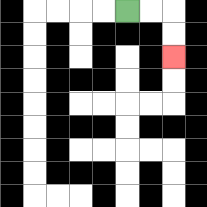{'start': '[5, 0]', 'end': '[7, 2]', 'path_directions': 'R,R,D,D', 'path_coordinates': '[[5, 0], [6, 0], [7, 0], [7, 1], [7, 2]]'}